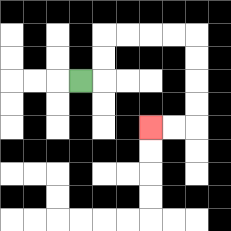{'start': '[3, 3]', 'end': '[6, 5]', 'path_directions': 'R,U,U,R,R,R,R,D,D,D,D,L,L', 'path_coordinates': '[[3, 3], [4, 3], [4, 2], [4, 1], [5, 1], [6, 1], [7, 1], [8, 1], [8, 2], [8, 3], [8, 4], [8, 5], [7, 5], [6, 5]]'}